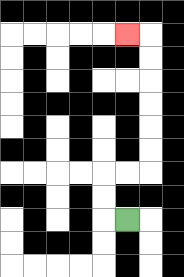{'start': '[5, 9]', 'end': '[5, 1]', 'path_directions': 'L,U,U,R,R,U,U,U,U,U,U,L', 'path_coordinates': '[[5, 9], [4, 9], [4, 8], [4, 7], [5, 7], [6, 7], [6, 6], [6, 5], [6, 4], [6, 3], [6, 2], [6, 1], [5, 1]]'}